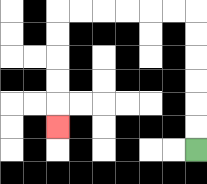{'start': '[8, 6]', 'end': '[2, 5]', 'path_directions': 'U,U,U,U,U,U,L,L,L,L,L,L,D,D,D,D,D', 'path_coordinates': '[[8, 6], [8, 5], [8, 4], [8, 3], [8, 2], [8, 1], [8, 0], [7, 0], [6, 0], [5, 0], [4, 0], [3, 0], [2, 0], [2, 1], [2, 2], [2, 3], [2, 4], [2, 5]]'}